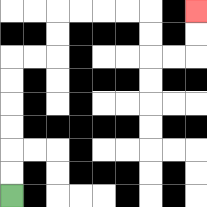{'start': '[0, 8]', 'end': '[8, 0]', 'path_directions': 'U,U,U,U,U,U,R,R,U,U,R,R,R,R,D,D,R,R,U,U', 'path_coordinates': '[[0, 8], [0, 7], [0, 6], [0, 5], [0, 4], [0, 3], [0, 2], [1, 2], [2, 2], [2, 1], [2, 0], [3, 0], [4, 0], [5, 0], [6, 0], [6, 1], [6, 2], [7, 2], [8, 2], [8, 1], [8, 0]]'}